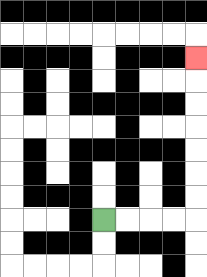{'start': '[4, 9]', 'end': '[8, 2]', 'path_directions': 'R,R,R,R,U,U,U,U,U,U,U', 'path_coordinates': '[[4, 9], [5, 9], [6, 9], [7, 9], [8, 9], [8, 8], [8, 7], [8, 6], [8, 5], [8, 4], [8, 3], [8, 2]]'}